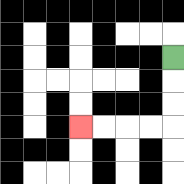{'start': '[7, 2]', 'end': '[3, 5]', 'path_directions': 'D,D,D,L,L,L,L', 'path_coordinates': '[[7, 2], [7, 3], [7, 4], [7, 5], [6, 5], [5, 5], [4, 5], [3, 5]]'}